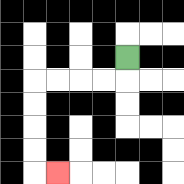{'start': '[5, 2]', 'end': '[2, 7]', 'path_directions': 'D,L,L,L,L,D,D,D,D,R', 'path_coordinates': '[[5, 2], [5, 3], [4, 3], [3, 3], [2, 3], [1, 3], [1, 4], [1, 5], [1, 6], [1, 7], [2, 7]]'}